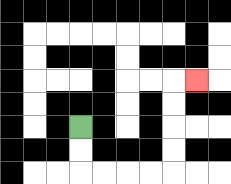{'start': '[3, 5]', 'end': '[8, 3]', 'path_directions': 'D,D,R,R,R,R,U,U,U,U,R', 'path_coordinates': '[[3, 5], [3, 6], [3, 7], [4, 7], [5, 7], [6, 7], [7, 7], [7, 6], [7, 5], [7, 4], [7, 3], [8, 3]]'}